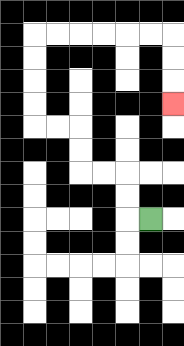{'start': '[6, 9]', 'end': '[7, 4]', 'path_directions': 'L,U,U,L,L,U,U,L,L,U,U,U,U,R,R,R,R,R,R,D,D,D', 'path_coordinates': '[[6, 9], [5, 9], [5, 8], [5, 7], [4, 7], [3, 7], [3, 6], [3, 5], [2, 5], [1, 5], [1, 4], [1, 3], [1, 2], [1, 1], [2, 1], [3, 1], [4, 1], [5, 1], [6, 1], [7, 1], [7, 2], [7, 3], [7, 4]]'}